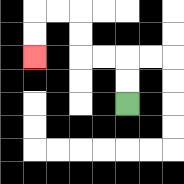{'start': '[5, 4]', 'end': '[1, 2]', 'path_directions': 'U,U,L,L,U,U,L,L,D,D', 'path_coordinates': '[[5, 4], [5, 3], [5, 2], [4, 2], [3, 2], [3, 1], [3, 0], [2, 0], [1, 0], [1, 1], [1, 2]]'}